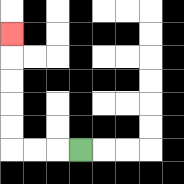{'start': '[3, 6]', 'end': '[0, 1]', 'path_directions': 'L,L,L,U,U,U,U,U', 'path_coordinates': '[[3, 6], [2, 6], [1, 6], [0, 6], [0, 5], [0, 4], [0, 3], [0, 2], [0, 1]]'}